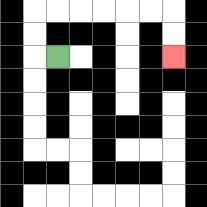{'start': '[2, 2]', 'end': '[7, 2]', 'path_directions': 'L,U,U,R,R,R,R,R,R,D,D', 'path_coordinates': '[[2, 2], [1, 2], [1, 1], [1, 0], [2, 0], [3, 0], [4, 0], [5, 0], [6, 0], [7, 0], [7, 1], [7, 2]]'}